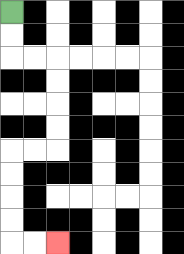{'start': '[0, 0]', 'end': '[2, 10]', 'path_directions': 'D,D,R,R,D,D,D,D,L,L,D,D,D,D,R,R', 'path_coordinates': '[[0, 0], [0, 1], [0, 2], [1, 2], [2, 2], [2, 3], [2, 4], [2, 5], [2, 6], [1, 6], [0, 6], [0, 7], [0, 8], [0, 9], [0, 10], [1, 10], [2, 10]]'}